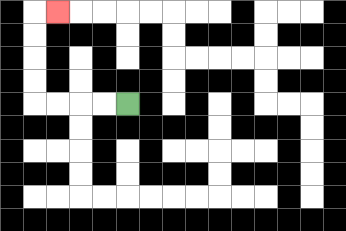{'start': '[5, 4]', 'end': '[2, 0]', 'path_directions': 'L,L,L,L,U,U,U,U,R', 'path_coordinates': '[[5, 4], [4, 4], [3, 4], [2, 4], [1, 4], [1, 3], [1, 2], [1, 1], [1, 0], [2, 0]]'}